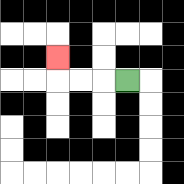{'start': '[5, 3]', 'end': '[2, 2]', 'path_directions': 'L,L,L,U', 'path_coordinates': '[[5, 3], [4, 3], [3, 3], [2, 3], [2, 2]]'}